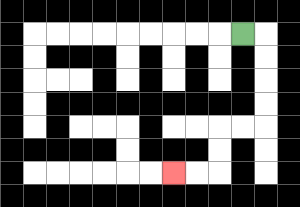{'start': '[10, 1]', 'end': '[7, 7]', 'path_directions': 'R,D,D,D,D,L,L,D,D,L,L', 'path_coordinates': '[[10, 1], [11, 1], [11, 2], [11, 3], [11, 4], [11, 5], [10, 5], [9, 5], [9, 6], [9, 7], [8, 7], [7, 7]]'}